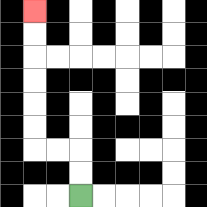{'start': '[3, 8]', 'end': '[1, 0]', 'path_directions': 'U,U,L,L,U,U,U,U,U,U', 'path_coordinates': '[[3, 8], [3, 7], [3, 6], [2, 6], [1, 6], [1, 5], [1, 4], [1, 3], [1, 2], [1, 1], [1, 0]]'}